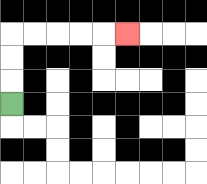{'start': '[0, 4]', 'end': '[5, 1]', 'path_directions': 'U,U,U,R,R,R,R,R', 'path_coordinates': '[[0, 4], [0, 3], [0, 2], [0, 1], [1, 1], [2, 1], [3, 1], [4, 1], [5, 1]]'}